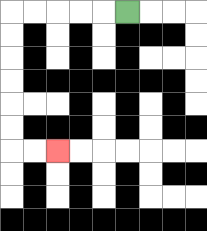{'start': '[5, 0]', 'end': '[2, 6]', 'path_directions': 'L,L,L,L,L,D,D,D,D,D,D,R,R', 'path_coordinates': '[[5, 0], [4, 0], [3, 0], [2, 0], [1, 0], [0, 0], [0, 1], [0, 2], [0, 3], [0, 4], [0, 5], [0, 6], [1, 6], [2, 6]]'}